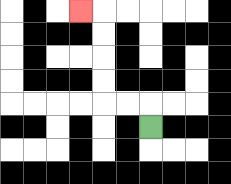{'start': '[6, 5]', 'end': '[3, 0]', 'path_directions': 'U,L,L,U,U,U,U,L', 'path_coordinates': '[[6, 5], [6, 4], [5, 4], [4, 4], [4, 3], [4, 2], [4, 1], [4, 0], [3, 0]]'}